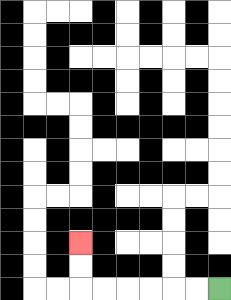{'start': '[9, 12]', 'end': '[3, 10]', 'path_directions': 'L,L,L,L,L,L,U,U', 'path_coordinates': '[[9, 12], [8, 12], [7, 12], [6, 12], [5, 12], [4, 12], [3, 12], [3, 11], [3, 10]]'}